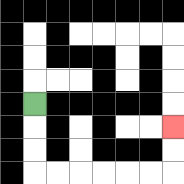{'start': '[1, 4]', 'end': '[7, 5]', 'path_directions': 'D,D,D,R,R,R,R,R,R,U,U', 'path_coordinates': '[[1, 4], [1, 5], [1, 6], [1, 7], [2, 7], [3, 7], [4, 7], [5, 7], [6, 7], [7, 7], [7, 6], [7, 5]]'}